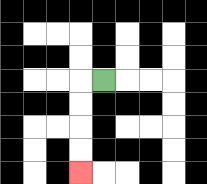{'start': '[4, 3]', 'end': '[3, 7]', 'path_directions': 'L,D,D,D,D', 'path_coordinates': '[[4, 3], [3, 3], [3, 4], [3, 5], [3, 6], [3, 7]]'}